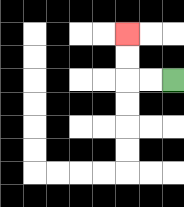{'start': '[7, 3]', 'end': '[5, 1]', 'path_directions': 'L,L,U,U', 'path_coordinates': '[[7, 3], [6, 3], [5, 3], [5, 2], [5, 1]]'}